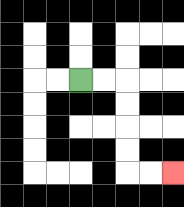{'start': '[3, 3]', 'end': '[7, 7]', 'path_directions': 'R,R,D,D,D,D,R,R', 'path_coordinates': '[[3, 3], [4, 3], [5, 3], [5, 4], [5, 5], [5, 6], [5, 7], [6, 7], [7, 7]]'}